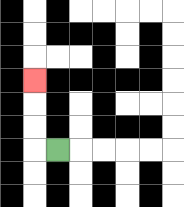{'start': '[2, 6]', 'end': '[1, 3]', 'path_directions': 'L,U,U,U', 'path_coordinates': '[[2, 6], [1, 6], [1, 5], [1, 4], [1, 3]]'}